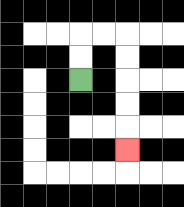{'start': '[3, 3]', 'end': '[5, 6]', 'path_directions': 'U,U,R,R,D,D,D,D,D', 'path_coordinates': '[[3, 3], [3, 2], [3, 1], [4, 1], [5, 1], [5, 2], [5, 3], [5, 4], [5, 5], [5, 6]]'}